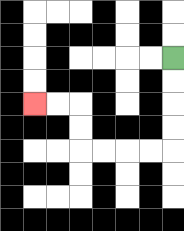{'start': '[7, 2]', 'end': '[1, 4]', 'path_directions': 'D,D,D,D,L,L,L,L,U,U,L,L', 'path_coordinates': '[[7, 2], [7, 3], [7, 4], [7, 5], [7, 6], [6, 6], [5, 6], [4, 6], [3, 6], [3, 5], [3, 4], [2, 4], [1, 4]]'}